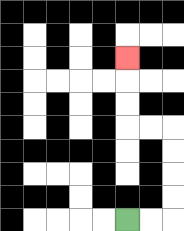{'start': '[5, 9]', 'end': '[5, 2]', 'path_directions': 'R,R,U,U,U,U,L,L,U,U,U', 'path_coordinates': '[[5, 9], [6, 9], [7, 9], [7, 8], [7, 7], [7, 6], [7, 5], [6, 5], [5, 5], [5, 4], [5, 3], [5, 2]]'}